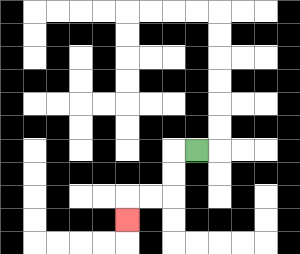{'start': '[8, 6]', 'end': '[5, 9]', 'path_directions': 'L,D,D,L,L,D', 'path_coordinates': '[[8, 6], [7, 6], [7, 7], [7, 8], [6, 8], [5, 8], [5, 9]]'}